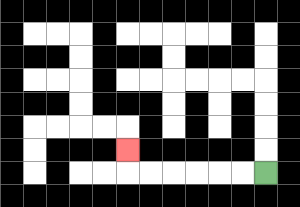{'start': '[11, 7]', 'end': '[5, 6]', 'path_directions': 'L,L,L,L,L,L,U', 'path_coordinates': '[[11, 7], [10, 7], [9, 7], [8, 7], [7, 7], [6, 7], [5, 7], [5, 6]]'}